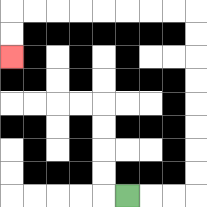{'start': '[5, 8]', 'end': '[0, 2]', 'path_directions': 'R,R,R,U,U,U,U,U,U,U,U,L,L,L,L,L,L,L,L,D,D', 'path_coordinates': '[[5, 8], [6, 8], [7, 8], [8, 8], [8, 7], [8, 6], [8, 5], [8, 4], [8, 3], [8, 2], [8, 1], [8, 0], [7, 0], [6, 0], [5, 0], [4, 0], [3, 0], [2, 0], [1, 0], [0, 0], [0, 1], [0, 2]]'}